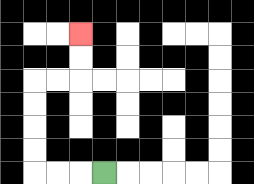{'start': '[4, 7]', 'end': '[3, 1]', 'path_directions': 'L,L,L,U,U,U,U,R,R,U,U', 'path_coordinates': '[[4, 7], [3, 7], [2, 7], [1, 7], [1, 6], [1, 5], [1, 4], [1, 3], [2, 3], [3, 3], [3, 2], [3, 1]]'}